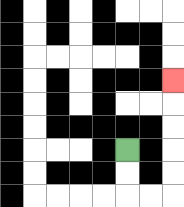{'start': '[5, 6]', 'end': '[7, 3]', 'path_directions': 'D,D,R,R,U,U,U,U,U', 'path_coordinates': '[[5, 6], [5, 7], [5, 8], [6, 8], [7, 8], [7, 7], [7, 6], [7, 5], [7, 4], [7, 3]]'}